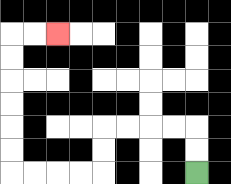{'start': '[8, 7]', 'end': '[2, 1]', 'path_directions': 'U,U,L,L,L,L,D,D,L,L,L,L,U,U,U,U,U,U,R,R', 'path_coordinates': '[[8, 7], [8, 6], [8, 5], [7, 5], [6, 5], [5, 5], [4, 5], [4, 6], [4, 7], [3, 7], [2, 7], [1, 7], [0, 7], [0, 6], [0, 5], [0, 4], [0, 3], [0, 2], [0, 1], [1, 1], [2, 1]]'}